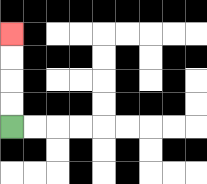{'start': '[0, 5]', 'end': '[0, 1]', 'path_directions': 'U,U,U,U', 'path_coordinates': '[[0, 5], [0, 4], [0, 3], [0, 2], [0, 1]]'}